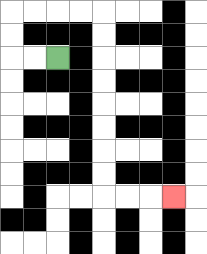{'start': '[2, 2]', 'end': '[7, 8]', 'path_directions': 'L,L,U,U,R,R,R,R,D,D,D,D,D,D,D,D,R,R,R', 'path_coordinates': '[[2, 2], [1, 2], [0, 2], [0, 1], [0, 0], [1, 0], [2, 0], [3, 0], [4, 0], [4, 1], [4, 2], [4, 3], [4, 4], [4, 5], [4, 6], [4, 7], [4, 8], [5, 8], [6, 8], [7, 8]]'}